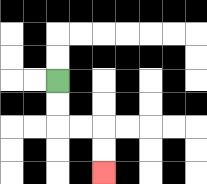{'start': '[2, 3]', 'end': '[4, 7]', 'path_directions': 'D,D,R,R,D,D', 'path_coordinates': '[[2, 3], [2, 4], [2, 5], [3, 5], [4, 5], [4, 6], [4, 7]]'}